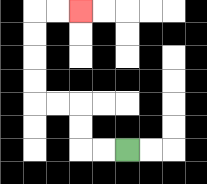{'start': '[5, 6]', 'end': '[3, 0]', 'path_directions': 'L,L,U,U,L,L,U,U,U,U,R,R', 'path_coordinates': '[[5, 6], [4, 6], [3, 6], [3, 5], [3, 4], [2, 4], [1, 4], [1, 3], [1, 2], [1, 1], [1, 0], [2, 0], [3, 0]]'}